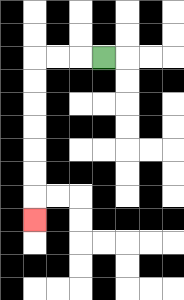{'start': '[4, 2]', 'end': '[1, 9]', 'path_directions': 'L,L,L,D,D,D,D,D,D,D', 'path_coordinates': '[[4, 2], [3, 2], [2, 2], [1, 2], [1, 3], [1, 4], [1, 5], [1, 6], [1, 7], [1, 8], [1, 9]]'}